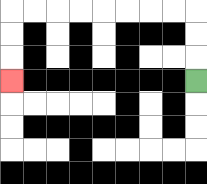{'start': '[8, 3]', 'end': '[0, 3]', 'path_directions': 'U,U,U,L,L,L,L,L,L,L,L,D,D,D', 'path_coordinates': '[[8, 3], [8, 2], [8, 1], [8, 0], [7, 0], [6, 0], [5, 0], [4, 0], [3, 0], [2, 0], [1, 0], [0, 0], [0, 1], [0, 2], [0, 3]]'}